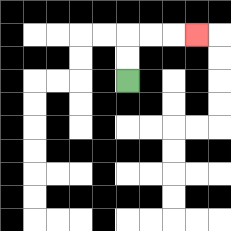{'start': '[5, 3]', 'end': '[8, 1]', 'path_directions': 'U,U,R,R,R', 'path_coordinates': '[[5, 3], [5, 2], [5, 1], [6, 1], [7, 1], [8, 1]]'}